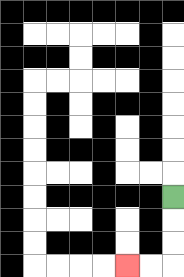{'start': '[7, 8]', 'end': '[5, 11]', 'path_directions': 'D,D,D,L,L', 'path_coordinates': '[[7, 8], [7, 9], [7, 10], [7, 11], [6, 11], [5, 11]]'}